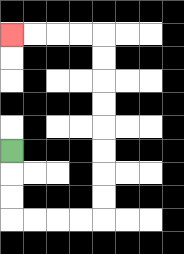{'start': '[0, 6]', 'end': '[0, 1]', 'path_directions': 'D,D,D,R,R,R,R,U,U,U,U,U,U,U,U,L,L,L,L', 'path_coordinates': '[[0, 6], [0, 7], [0, 8], [0, 9], [1, 9], [2, 9], [3, 9], [4, 9], [4, 8], [4, 7], [4, 6], [4, 5], [4, 4], [4, 3], [4, 2], [4, 1], [3, 1], [2, 1], [1, 1], [0, 1]]'}